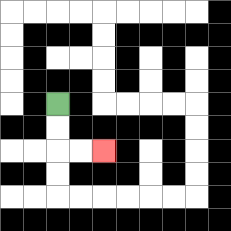{'start': '[2, 4]', 'end': '[4, 6]', 'path_directions': 'D,D,R,R', 'path_coordinates': '[[2, 4], [2, 5], [2, 6], [3, 6], [4, 6]]'}